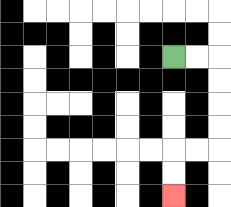{'start': '[7, 2]', 'end': '[7, 8]', 'path_directions': 'R,R,D,D,D,D,L,L,D,D', 'path_coordinates': '[[7, 2], [8, 2], [9, 2], [9, 3], [9, 4], [9, 5], [9, 6], [8, 6], [7, 6], [7, 7], [7, 8]]'}